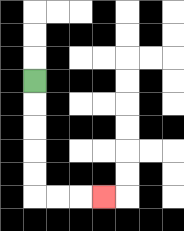{'start': '[1, 3]', 'end': '[4, 8]', 'path_directions': 'D,D,D,D,D,R,R,R', 'path_coordinates': '[[1, 3], [1, 4], [1, 5], [1, 6], [1, 7], [1, 8], [2, 8], [3, 8], [4, 8]]'}